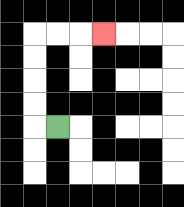{'start': '[2, 5]', 'end': '[4, 1]', 'path_directions': 'L,U,U,U,U,R,R,R', 'path_coordinates': '[[2, 5], [1, 5], [1, 4], [1, 3], [1, 2], [1, 1], [2, 1], [3, 1], [4, 1]]'}